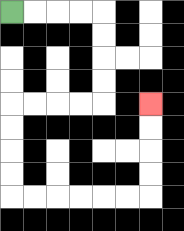{'start': '[0, 0]', 'end': '[6, 4]', 'path_directions': 'R,R,R,R,D,D,D,D,L,L,L,L,D,D,D,D,R,R,R,R,R,R,U,U,U,U', 'path_coordinates': '[[0, 0], [1, 0], [2, 0], [3, 0], [4, 0], [4, 1], [4, 2], [4, 3], [4, 4], [3, 4], [2, 4], [1, 4], [0, 4], [0, 5], [0, 6], [0, 7], [0, 8], [1, 8], [2, 8], [3, 8], [4, 8], [5, 8], [6, 8], [6, 7], [6, 6], [6, 5], [6, 4]]'}